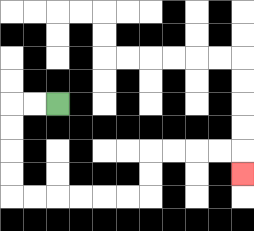{'start': '[2, 4]', 'end': '[10, 7]', 'path_directions': 'L,L,D,D,D,D,R,R,R,R,R,R,U,U,R,R,R,R,D', 'path_coordinates': '[[2, 4], [1, 4], [0, 4], [0, 5], [0, 6], [0, 7], [0, 8], [1, 8], [2, 8], [3, 8], [4, 8], [5, 8], [6, 8], [6, 7], [6, 6], [7, 6], [8, 6], [9, 6], [10, 6], [10, 7]]'}